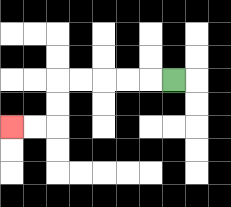{'start': '[7, 3]', 'end': '[0, 5]', 'path_directions': 'L,L,L,L,L,D,D,L,L', 'path_coordinates': '[[7, 3], [6, 3], [5, 3], [4, 3], [3, 3], [2, 3], [2, 4], [2, 5], [1, 5], [0, 5]]'}